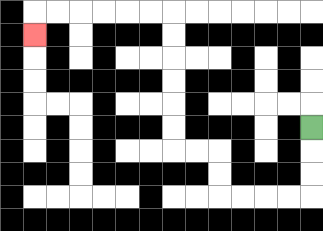{'start': '[13, 5]', 'end': '[1, 1]', 'path_directions': 'D,D,D,L,L,L,L,U,U,L,L,U,U,U,U,U,U,L,L,L,L,L,L,D', 'path_coordinates': '[[13, 5], [13, 6], [13, 7], [13, 8], [12, 8], [11, 8], [10, 8], [9, 8], [9, 7], [9, 6], [8, 6], [7, 6], [7, 5], [7, 4], [7, 3], [7, 2], [7, 1], [7, 0], [6, 0], [5, 0], [4, 0], [3, 0], [2, 0], [1, 0], [1, 1]]'}